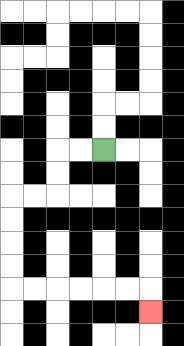{'start': '[4, 6]', 'end': '[6, 13]', 'path_directions': 'L,L,D,D,L,L,D,D,D,D,R,R,R,R,R,R,D', 'path_coordinates': '[[4, 6], [3, 6], [2, 6], [2, 7], [2, 8], [1, 8], [0, 8], [0, 9], [0, 10], [0, 11], [0, 12], [1, 12], [2, 12], [3, 12], [4, 12], [5, 12], [6, 12], [6, 13]]'}